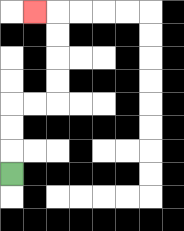{'start': '[0, 7]', 'end': '[1, 0]', 'path_directions': 'U,U,U,R,R,U,U,U,U,L', 'path_coordinates': '[[0, 7], [0, 6], [0, 5], [0, 4], [1, 4], [2, 4], [2, 3], [2, 2], [2, 1], [2, 0], [1, 0]]'}